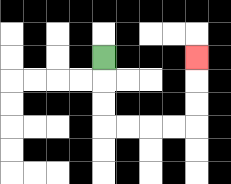{'start': '[4, 2]', 'end': '[8, 2]', 'path_directions': 'D,D,D,R,R,R,R,U,U,U', 'path_coordinates': '[[4, 2], [4, 3], [4, 4], [4, 5], [5, 5], [6, 5], [7, 5], [8, 5], [8, 4], [8, 3], [8, 2]]'}